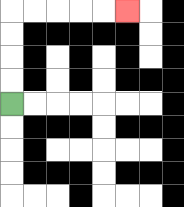{'start': '[0, 4]', 'end': '[5, 0]', 'path_directions': 'U,U,U,U,R,R,R,R,R', 'path_coordinates': '[[0, 4], [0, 3], [0, 2], [0, 1], [0, 0], [1, 0], [2, 0], [3, 0], [4, 0], [5, 0]]'}